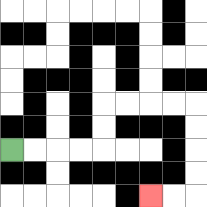{'start': '[0, 6]', 'end': '[6, 8]', 'path_directions': 'R,R,R,R,U,U,R,R,R,R,D,D,D,D,L,L', 'path_coordinates': '[[0, 6], [1, 6], [2, 6], [3, 6], [4, 6], [4, 5], [4, 4], [5, 4], [6, 4], [7, 4], [8, 4], [8, 5], [8, 6], [8, 7], [8, 8], [7, 8], [6, 8]]'}